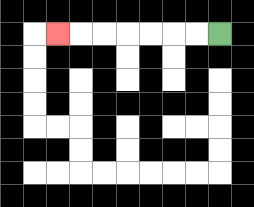{'start': '[9, 1]', 'end': '[2, 1]', 'path_directions': 'L,L,L,L,L,L,L', 'path_coordinates': '[[9, 1], [8, 1], [7, 1], [6, 1], [5, 1], [4, 1], [3, 1], [2, 1]]'}